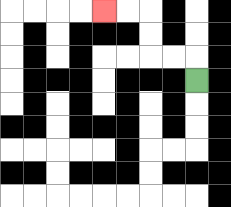{'start': '[8, 3]', 'end': '[4, 0]', 'path_directions': 'U,L,L,U,U,L,L', 'path_coordinates': '[[8, 3], [8, 2], [7, 2], [6, 2], [6, 1], [6, 0], [5, 0], [4, 0]]'}